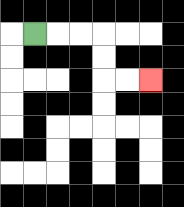{'start': '[1, 1]', 'end': '[6, 3]', 'path_directions': 'R,R,R,D,D,R,R', 'path_coordinates': '[[1, 1], [2, 1], [3, 1], [4, 1], [4, 2], [4, 3], [5, 3], [6, 3]]'}